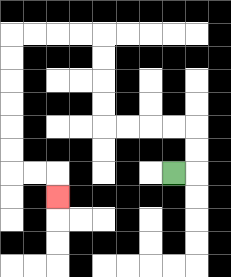{'start': '[7, 7]', 'end': '[2, 8]', 'path_directions': 'R,U,U,L,L,L,L,U,U,U,U,L,L,L,L,D,D,D,D,D,D,R,R,D', 'path_coordinates': '[[7, 7], [8, 7], [8, 6], [8, 5], [7, 5], [6, 5], [5, 5], [4, 5], [4, 4], [4, 3], [4, 2], [4, 1], [3, 1], [2, 1], [1, 1], [0, 1], [0, 2], [0, 3], [0, 4], [0, 5], [0, 6], [0, 7], [1, 7], [2, 7], [2, 8]]'}